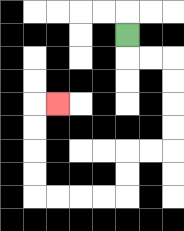{'start': '[5, 1]', 'end': '[2, 4]', 'path_directions': 'D,R,R,D,D,D,D,L,L,D,D,L,L,L,L,U,U,U,U,R', 'path_coordinates': '[[5, 1], [5, 2], [6, 2], [7, 2], [7, 3], [7, 4], [7, 5], [7, 6], [6, 6], [5, 6], [5, 7], [5, 8], [4, 8], [3, 8], [2, 8], [1, 8], [1, 7], [1, 6], [1, 5], [1, 4], [2, 4]]'}